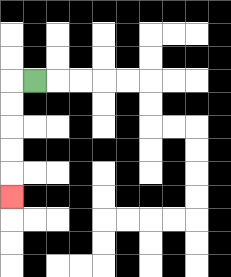{'start': '[1, 3]', 'end': '[0, 8]', 'path_directions': 'L,D,D,D,D,D', 'path_coordinates': '[[1, 3], [0, 3], [0, 4], [0, 5], [0, 6], [0, 7], [0, 8]]'}